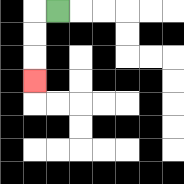{'start': '[2, 0]', 'end': '[1, 3]', 'path_directions': 'L,D,D,D', 'path_coordinates': '[[2, 0], [1, 0], [1, 1], [1, 2], [1, 3]]'}